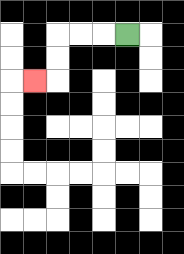{'start': '[5, 1]', 'end': '[1, 3]', 'path_directions': 'L,L,L,D,D,L', 'path_coordinates': '[[5, 1], [4, 1], [3, 1], [2, 1], [2, 2], [2, 3], [1, 3]]'}